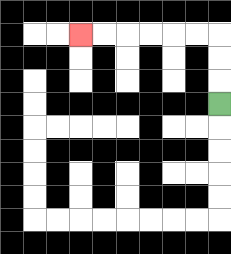{'start': '[9, 4]', 'end': '[3, 1]', 'path_directions': 'U,U,U,L,L,L,L,L,L', 'path_coordinates': '[[9, 4], [9, 3], [9, 2], [9, 1], [8, 1], [7, 1], [6, 1], [5, 1], [4, 1], [3, 1]]'}